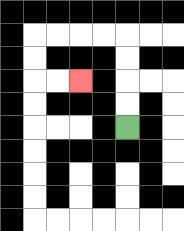{'start': '[5, 5]', 'end': '[3, 3]', 'path_directions': 'U,U,U,U,L,L,L,L,D,D,R,R', 'path_coordinates': '[[5, 5], [5, 4], [5, 3], [5, 2], [5, 1], [4, 1], [3, 1], [2, 1], [1, 1], [1, 2], [1, 3], [2, 3], [3, 3]]'}